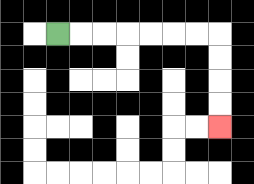{'start': '[2, 1]', 'end': '[9, 5]', 'path_directions': 'R,R,R,R,R,R,R,D,D,D,D', 'path_coordinates': '[[2, 1], [3, 1], [4, 1], [5, 1], [6, 1], [7, 1], [8, 1], [9, 1], [9, 2], [9, 3], [9, 4], [9, 5]]'}